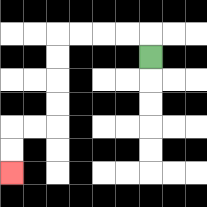{'start': '[6, 2]', 'end': '[0, 7]', 'path_directions': 'U,L,L,L,L,D,D,D,D,L,L,D,D', 'path_coordinates': '[[6, 2], [6, 1], [5, 1], [4, 1], [3, 1], [2, 1], [2, 2], [2, 3], [2, 4], [2, 5], [1, 5], [0, 5], [0, 6], [0, 7]]'}